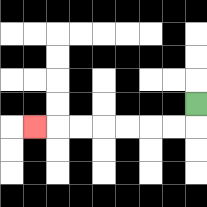{'start': '[8, 4]', 'end': '[1, 5]', 'path_directions': 'D,L,L,L,L,L,L,L', 'path_coordinates': '[[8, 4], [8, 5], [7, 5], [6, 5], [5, 5], [4, 5], [3, 5], [2, 5], [1, 5]]'}